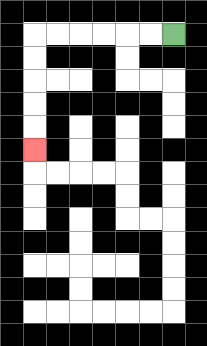{'start': '[7, 1]', 'end': '[1, 6]', 'path_directions': 'L,L,L,L,L,L,D,D,D,D,D', 'path_coordinates': '[[7, 1], [6, 1], [5, 1], [4, 1], [3, 1], [2, 1], [1, 1], [1, 2], [1, 3], [1, 4], [1, 5], [1, 6]]'}